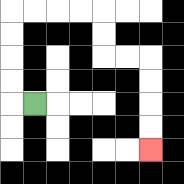{'start': '[1, 4]', 'end': '[6, 6]', 'path_directions': 'L,U,U,U,U,R,R,R,R,D,D,R,R,D,D,D,D', 'path_coordinates': '[[1, 4], [0, 4], [0, 3], [0, 2], [0, 1], [0, 0], [1, 0], [2, 0], [3, 0], [4, 0], [4, 1], [4, 2], [5, 2], [6, 2], [6, 3], [6, 4], [6, 5], [6, 6]]'}